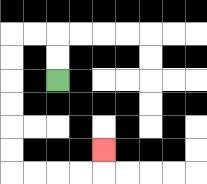{'start': '[2, 3]', 'end': '[4, 6]', 'path_directions': 'U,U,L,L,D,D,D,D,D,D,R,R,R,R,U', 'path_coordinates': '[[2, 3], [2, 2], [2, 1], [1, 1], [0, 1], [0, 2], [0, 3], [0, 4], [0, 5], [0, 6], [0, 7], [1, 7], [2, 7], [3, 7], [4, 7], [4, 6]]'}